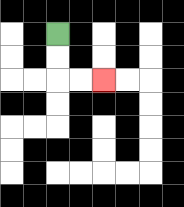{'start': '[2, 1]', 'end': '[4, 3]', 'path_directions': 'D,D,R,R', 'path_coordinates': '[[2, 1], [2, 2], [2, 3], [3, 3], [4, 3]]'}